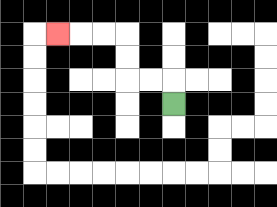{'start': '[7, 4]', 'end': '[2, 1]', 'path_directions': 'U,L,L,U,U,L,L,L', 'path_coordinates': '[[7, 4], [7, 3], [6, 3], [5, 3], [5, 2], [5, 1], [4, 1], [3, 1], [2, 1]]'}